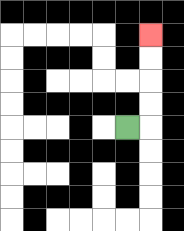{'start': '[5, 5]', 'end': '[6, 1]', 'path_directions': 'R,U,U,U,U', 'path_coordinates': '[[5, 5], [6, 5], [6, 4], [6, 3], [6, 2], [6, 1]]'}